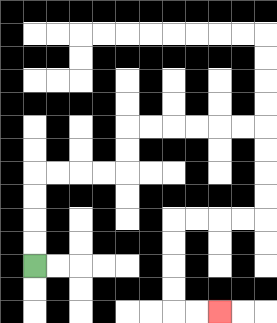{'start': '[1, 11]', 'end': '[9, 13]', 'path_directions': 'U,U,U,U,R,R,R,R,U,U,R,R,R,R,R,R,D,D,D,D,L,L,L,L,D,D,D,D,R,R', 'path_coordinates': '[[1, 11], [1, 10], [1, 9], [1, 8], [1, 7], [2, 7], [3, 7], [4, 7], [5, 7], [5, 6], [5, 5], [6, 5], [7, 5], [8, 5], [9, 5], [10, 5], [11, 5], [11, 6], [11, 7], [11, 8], [11, 9], [10, 9], [9, 9], [8, 9], [7, 9], [7, 10], [7, 11], [7, 12], [7, 13], [8, 13], [9, 13]]'}